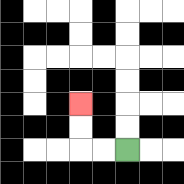{'start': '[5, 6]', 'end': '[3, 4]', 'path_directions': 'L,L,U,U', 'path_coordinates': '[[5, 6], [4, 6], [3, 6], [3, 5], [3, 4]]'}